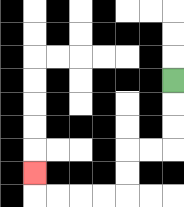{'start': '[7, 3]', 'end': '[1, 7]', 'path_directions': 'D,D,D,L,L,D,D,L,L,L,L,U', 'path_coordinates': '[[7, 3], [7, 4], [7, 5], [7, 6], [6, 6], [5, 6], [5, 7], [5, 8], [4, 8], [3, 8], [2, 8], [1, 8], [1, 7]]'}